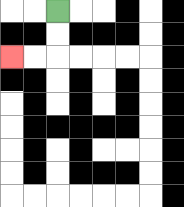{'start': '[2, 0]', 'end': '[0, 2]', 'path_directions': 'D,D,L,L', 'path_coordinates': '[[2, 0], [2, 1], [2, 2], [1, 2], [0, 2]]'}